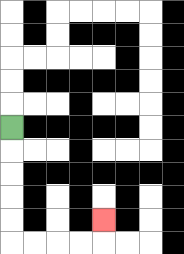{'start': '[0, 5]', 'end': '[4, 9]', 'path_directions': 'D,D,D,D,D,R,R,R,R,U', 'path_coordinates': '[[0, 5], [0, 6], [0, 7], [0, 8], [0, 9], [0, 10], [1, 10], [2, 10], [3, 10], [4, 10], [4, 9]]'}